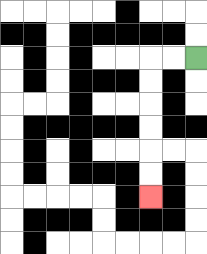{'start': '[8, 2]', 'end': '[6, 8]', 'path_directions': 'L,L,D,D,D,D,D,D', 'path_coordinates': '[[8, 2], [7, 2], [6, 2], [6, 3], [6, 4], [6, 5], [6, 6], [6, 7], [6, 8]]'}